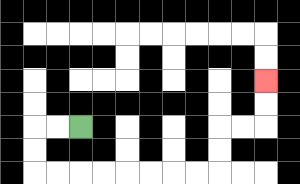{'start': '[3, 5]', 'end': '[11, 3]', 'path_directions': 'L,L,D,D,R,R,R,R,R,R,R,R,U,U,R,R,U,U', 'path_coordinates': '[[3, 5], [2, 5], [1, 5], [1, 6], [1, 7], [2, 7], [3, 7], [4, 7], [5, 7], [6, 7], [7, 7], [8, 7], [9, 7], [9, 6], [9, 5], [10, 5], [11, 5], [11, 4], [11, 3]]'}